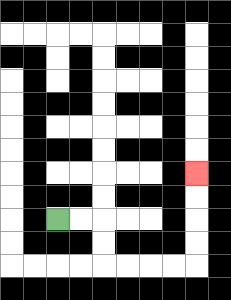{'start': '[2, 9]', 'end': '[8, 7]', 'path_directions': 'R,R,D,D,R,R,R,R,U,U,U,U', 'path_coordinates': '[[2, 9], [3, 9], [4, 9], [4, 10], [4, 11], [5, 11], [6, 11], [7, 11], [8, 11], [8, 10], [8, 9], [8, 8], [8, 7]]'}